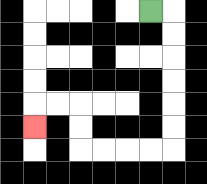{'start': '[6, 0]', 'end': '[1, 5]', 'path_directions': 'R,D,D,D,D,D,D,L,L,L,L,U,U,L,L,D', 'path_coordinates': '[[6, 0], [7, 0], [7, 1], [7, 2], [7, 3], [7, 4], [7, 5], [7, 6], [6, 6], [5, 6], [4, 6], [3, 6], [3, 5], [3, 4], [2, 4], [1, 4], [1, 5]]'}